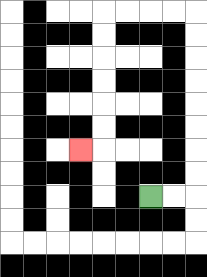{'start': '[6, 8]', 'end': '[3, 6]', 'path_directions': 'R,R,U,U,U,U,U,U,U,U,L,L,L,L,D,D,D,D,D,D,L', 'path_coordinates': '[[6, 8], [7, 8], [8, 8], [8, 7], [8, 6], [8, 5], [8, 4], [8, 3], [8, 2], [8, 1], [8, 0], [7, 0], [6, 0], [5, 0], [4, 0], [4, 1], [4, 2], [4, 3], [4, 4], [4, 5], [4, 6], [3, 6]]'}